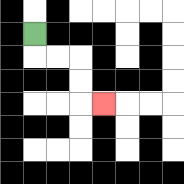{'start': '[1, 1]', 'end': '[4, 4]', 'path_directions': 'D,R,R,D,D,R', 'path_coordinates': '[[1, 1], [1, 2], [2, 2], [3, 2], [3, 3], [3, 4], [4, 4]]'}